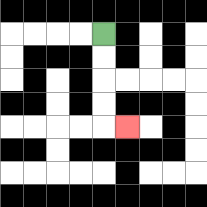{'start': '[4, 1]', 'end': '[5, 5]', 'path_directions': 'D,D,D,D,R', 'path_coordinates': '[[4, 1], [4, 2], [4, 3], [4, 4], [4, 5], [5, 5]]'}